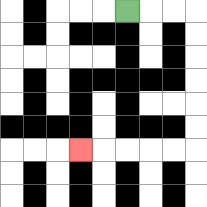{'start': '[5, 0]', 'end': '[3, 6]', 'path_directions': 'R,R,R,D,D,D,D,D,D,L,L,L,L,L', 'path_coordinates': '[[5, 0], [6, 0], [7, 0], [8, 0], [8, 1], [8, 2], [8, 3], [8, 4], [8, 5], [8, 6], [7, 6], [6, 6], [5, 6], [4, 6], [3, 6]]'}